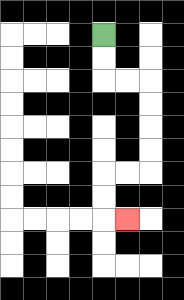{'start': '[4, 1]', 'end': '[5, 9]', 'path_directions': 'D,D,R,R,D,D,D,D,L,L,D,D,R', 'path_coordinates': '[[4, 1], [4, 2], [4, 3], [5, 3], [6, 3], [6, 4], [6, 5], [6, 6], [6, 7], [5, 7], [4, 7], [4, 8], [4, 9], [5, 9]]'}